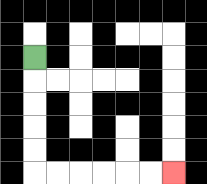{'start': '[1, 2]', 'end': '[7, 7]', 'path_directions': 'D,D,D,D,D,R,R,R,R,R,R', 'path_coordinates': '[[1, 2], [1, 3], [1, 4], [1, 5], [1, 6], [1, 7], [2, 7], [3, 7], [4, 7], [5, 7], [6, 7], [7, 7]]'}